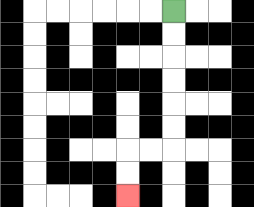{'start': '[7, 0]', 'end': '[5, 8]', 'path_directions': 'D,D,D,D,D,D,L,L,D,D', 'path_coordinates': '[[7, 0], [7, 1], [7, 2], [7, 3], [7, 4], [7, 5], [7, 6], [6, 6], [5, 6], [5, 7], [5, 8]]'}